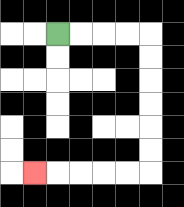{'start': '[2, 1]', 'end': '[1, 7]', 'path_directions': 'R,R,R,R,D,D,D,D,D,D,L,L,L,L,L', 'path_coordinates': '[[2, 1], [3, 1], [4, 1], [5, 1], [6, 1], [6, 2], [6, 3], [6, 4], [6, 5], [6, 6], [6, 7], [5, 7], [4, 7], [3, 7], [2, 7], [1, 7]]'}